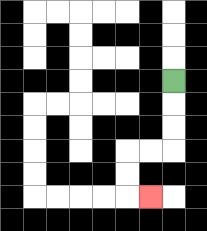{'start': '[7, 3]', 'end': '[6, 8]', 'path_directions': 'D,D,D,L,L,D,D,R', 'path_coordinates': '[[7, 3], [7, 4], [7, 5], [7, 6], [6, 6], [5, 6], [5, 7], [5, 8], [6, 8]]'}